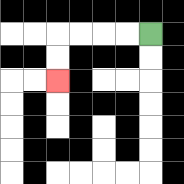{'start': '[6, 1]', 'end': '[2, 3]', 'path_directions': 'L,L,L,L,D,D', 'path_coordinates': '[[6, 1], [5, 1], [4, 1], [3, 1], [2, 1], [2, 2], [2, 3]]'}